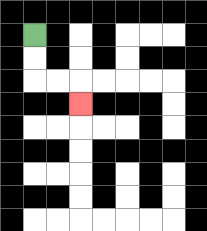{'start': '[1, 1]', 'end': '[3, 4]', 'path_directions': 'D,D,R,R,D', 'path_coordinates': '[[1, 1], [1, 2], [1, 3], [2, 3], [3, 3], [3, 4]]'}